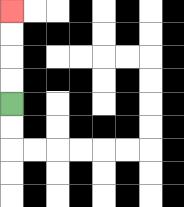{'start': '[0, 4]', 'end': '[0, 0]', 'path_directions': 'U,U,U,U', 'path_coordinates': '[[0, 4], [0, 3], [0, 2], [0, 1], [0, 0]]'}